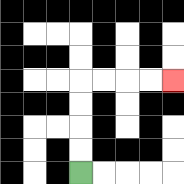{'start': '[3, 7]', 'end': '[7, 3]', 'path_directions': 'U,U,U,U,R,R,R,R', 'path_coordinates': '[[3, 7], [3, 6], [3, 5], [3, 4], [3, 3], [4, 3], [5, 3], [6, 3], [7, 3]]'}